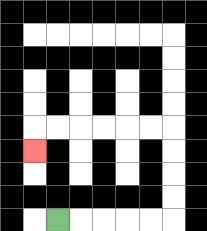{'start': '[2, 9]', 'end': '[1, 6]', 'path_directions': 'R,R,R,R,R,U,U,U,U,L,L,L,L,L,L,D', 'path_coordinates': '[[2, 9], [3, 9], [4, 9], [5, 9], [6, 9], [7, 9], [7, 8], [7, 7], [7, 6], [7, 5], [6, 5], [5, 5], [4, 5], [3, 5], [2, 5], [1, 5], [1, 6]]'}